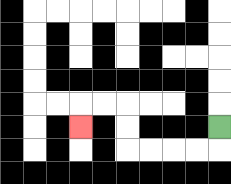{'start': '[9, 5]', 'end': '[3, 5]', 'path_directions': 'D,L,L,L,L,U,U,L,L,D', 'path_coordinates': '[[9, 5], [9, 6], [8, 6], [7, 6], [6, 6], [5, 6], [5, 5], [5, 4], [4, 4], [3, 4], [3, 5]]'}